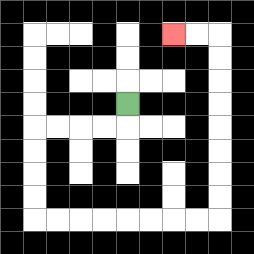{'start': '[5, 4]', 'end': '[7, 1]', 'path_directions': 'D,L,L,L,L,D,D,D,D,R,R,R,R,R,R,R,R,U,U,U,U,U,U,U,U,L,L', 'path_coordinates': '[[5, 4], [5, 5], [4, 5], [3, 5], [2, 5], [1, 5], [1, 6], [1, 7], [1, 8], [1, 9], [2, 9], [3, 9], [4, 9], [5, 9], [6, 9], [7, 9], [8, 9], [9, 9], [9, 8], [9, 7], [9, 6], [9, 5], [9, 4], [9, 3], [9, 2], [9, 1], [8, 1], [7, 1]]'}